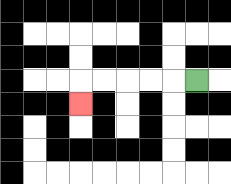{'start': '[8, 3]', 'end': '[3, 4]', 'path_directions': 'L,L,L,L,L,D', 'path_coordinates': '[[8, 3], [7, 3], [6, 3], [5, 3], [4, 3], [3, 3], [3, 4]]'}